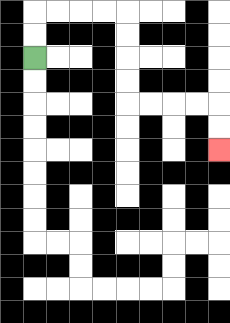{'start': '[1, 2]', 'end': '[9, 6]', 'path_directions': 'U,U,R,R,R,R,D,D,D,D,R,R,R,R,D,D', 'path_coordinates': '[[1, 2], [1, 1], [1, 0], [2, 0], [3, 0], [4, 0], [5, 0], [5, 1], [5, 2], [5, 3], [5, 4], [6, 4], [7, 4], [8, 4], [9, 4], [9, 5], [9, 6]]'}